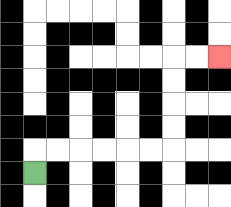{'start': '[1, 7]', 'end': '[9, 2]', 'path_directions': 'U,R,R,R,R,R,R,U,U,U,U,R,R', 'path_coordinates': '[[1, 7], [1, 6], [2, 6], [3, 6], [4, 6], [5, 6], [6, 6], [7, 6], [7, 5], [7, 4], [7, 3], [7, 2], [8, 2], [9, 2]]'}